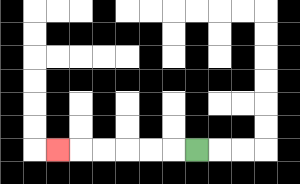{'start': '[8, 6]', 'end': '[2, 6]', 'path_directions': 'L,L,L,L,L,L', 'path_coordinates': '[[8, 6], [7, 6], [6, 6], [5, 6], [4, 6], [3, 6], [2, 6]]'}